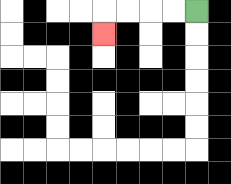{'start': '[8, 0]', 'end': '[4, 1]', 'path_directions': 'L,L,L,L,D', 'path_coordinates': '[[8, 0], [7, 0], [6, 0], [5, 0], [4, 0], [4, 1]]'}